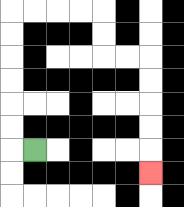{'start': '[1, 6]', 'end': '[6, 7]', 'path_directions': 'L,U,U,U,U,U,U,R,R,R,R,D,D,R,R,D,D,D,D,D', 'path_coordinates': '[[1, 6], [0, 6], [0, 5], [0, 4], [0, 3], [0, 2], [0, 1], [0, 0], [1, 0], [2, 0], [3, 0], [4, 0], [4, 1], [4, 2], [5, 2], [6, 2], [6, 3], [6, 4], [6, 5], [6, 6], [6, 7]]'}